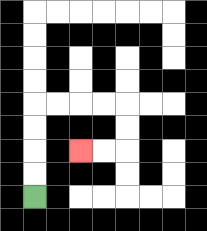{'start': '[1, 8]', 'end': '[3, 6]', 'path_directions': 'U,U,U,U,R,R,R,R,D,D,L,L', 'path_coordinates': '[[1, 8], [1, 7], [1, 6], [1, 5], [1, 4], [2, 4], [3, 4], [4, 4], [5, 4], [5, 5], [5, 6], [4, 6], [3, 6]]'}